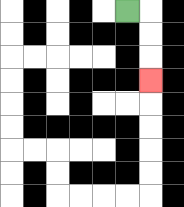{'start': '[5, 0]', 'end': '[6, 3]', 'path_directions': 'R,D,D,D', 'path_coordinates': '[[5, 0], [6, 0], [6, 1], [6, 2], [6, 3]]'}